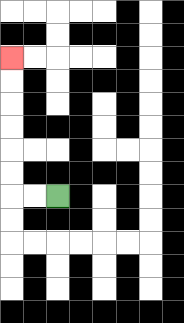{'start': '[2, 8]', 'end': '[0, 2]', 'path_directions': 'L,L,U,U,U,U,U,U', 'path_coordinates': '[[2, 8], [1, 8], [0, 8], [0, 7], [0, 6], [0, 5], [0, 4], [0, 3], [0, 2]]'}